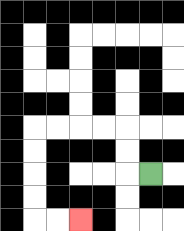{'start': '[6, 7]', 'end': '[3, 9]', 'path_directions': 'L,U,U,L,L,L,L,D,D,D,D,R,R', 'path_coordinates': '[[6, 7], [5, 7], [5, 6], [5, 5], [4, 5], [3, 5], [2, 5], [1, 5], [1, 6], [1, 7], [1, 8], [1, 9], [2, 9], [3, 9]]'}